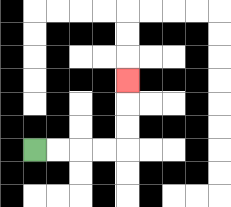{'start': '[1, 6]', 'end': '[5, 3]', 'path_directions': 'R,R,R,R,U,U,U', 'path_coordinates': '[[1, 6], [2, 6], [3, 6], [4, 6], [5, 6], [5, 5], [5, 4], [5, 3]]'}